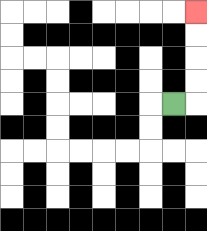{'start': '[7, 4]', 'end': '[8, 0]', 'path_directions': 'R,U,U,U,U', 'path_coordinates': '[[7, 4], [8, 4], [8, 3], [8, 2], [8, 1], [8, 0]]'}